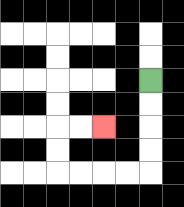{'start': '[6, 3]', 'end': '[4, 5]', 'path_directions': 'D,D,D,D,L,L,L,L,U,U,R,R', 'path_coordinates': '[[6, 3], [6, 4], [6, 5], [6, 6], [6, 7], [5, 7], [4, 7], [3, 7], [2, 7], [2, 6], [2, 5], [3, 5], [4, 5]]'}